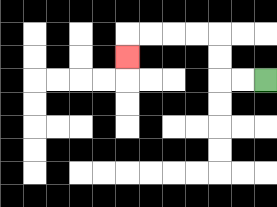{'start': '[11, 3]', 'end': '[5, 2]', 'path_directions': 'L,L,U,U,L,L,L,L,D', 'path_coordinates': '[[11, 3], [10, 3], [9, 3], [9, 2], [9, 1], [8, 1], [7, 1], [6, 1], [5, 1], [5, 2]]'}